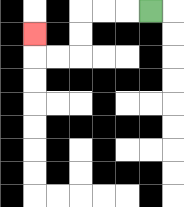{'start': '[6, 0]', 'end': '[1, 1]', 'path_directions': 'L,L,L,D,D,L,L,U', 'path_coordinates': '[[6, 0], [5, 0], [4, 0], [3, 0], [3, 1], [3, 2], [2, 2], [1, 2], [1, 1]]'}